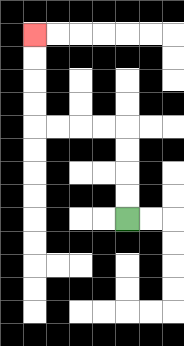{'start': '[5, 9]', 'end': '[1, 1]', 'path_directions': 'U,U,U,U,L,L,L,L,U,U,U,U', 'path_coordinates': '[[5, 9], [5, 8], [5, 7], [5, 6], [5, 5], [4, 5], [3, 5], [2, 5], [1, 5], [1, 4], [1, 3], [1, 2], [1, 1]]'}